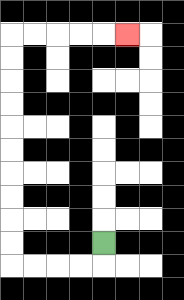{'start': '[4, 10]', 'end': '[5, 1]', 'path_directions': 'D,L,L,L,L,U,U,U,U,U,U,U,U,U,U,R,R,R,R,R', 'path_coordinates': '[[4, 10], [4, 11], [3, 11], [2, 11], [1, 11], [0, 11], [0, 10], [0, 9], [0, 8], [0, 7], [0, 6], [0, 5], [0, 4], [0, 3], [0, 2], [0, 1], [1, 1], [2, 1], [3, 1], [4, 1], [5, 1]]'}